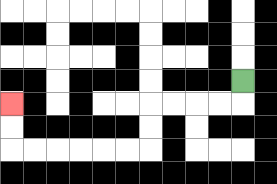{'start': '[10, 3]', 'end': '[0, 4]', 'path_directions': 'D,L,L,L,L,D,D,L,L,L,L,L,L,U,U', 'path_coordinates': '[[10, 3], [10, 4], [9, 4], [8, 4], [7, 4], [6, 4], [6, 5], [6, 6], [5, 6], [4, 6], [3, 6], [2, 6], [1, 6], [0, 6], [0, 5], [0, 4]]'}